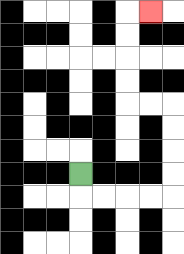{'start': '[3, 7]', 'end': '[6, 0]', 'path_directions': 'D,R,R,R,R,U,U,U,U,L,L,U,U,U,U,R', 'path_coordinates': '[[3, 7], [3, 8], [4, 8], [5, 8], [6, 8], [7, 8], [7, 7], [7, 6], [7, 5], [7, 4], [6, 4], [5, 4], [5, 3], [5, 2], [5, 1], [5, 0], [6, 0]]'}